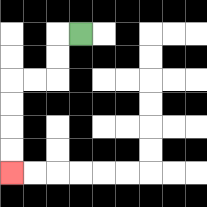{'start': '[3, 1]', 'end': '[0, 7]', 'path_directions': 'L,D,D,L,L,D,D,D,D', 'path_coordinates': '[[3, 1], [2, 1], [2, 2], [2, 3], [1, 3], [0, 3], [0, 4], [0, 5], [0, 6], [0, 7]]'}